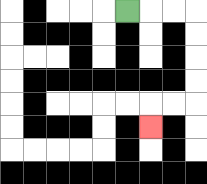{'start': '[5, 0]', 'end': '[6, 5]', 'path_directions': 'R,R,R,D,D,D,D,L,L,D', 'path_coordinates': '[[5, 0], [6, 0], [7, 0], [8, 0], [8, 1], [8, 2], [8, 3], [8, 4], [7, 4], [6, 4], [6, 5]]'}